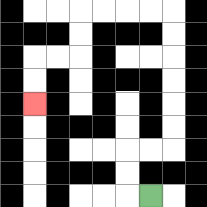{'start': '[6, 8]', 'end': '[1, 4]', 'path_directions': 'L,U,U,R,R,U,U,U,U,U,U,L,L,L,L,D,D,L,L,D,D', 'path_coordinates': '[[6, 8], [5, 8], [5, 7], [5, 6], [6, 6], [7, 6], [7, 5], [7, 4], [7, 3], [7, 2], [7, 1], [7, 0], [6, 0], [5, 0], [4, 0], [3, 0], [3, 1], [3, 2], [2, 2], [1, 2], [1, 3], [1, 4]]'}